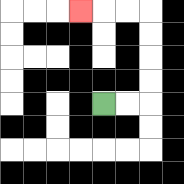{'start': '[4, 4]', 'end': '[3, 0]', 'path_directions': 'R,R,U,U,U,U,L,L,L', 'path_coordinates': '[[4, 4], [5, 4], [6, 4], [6, 3], [6, 2], [6, 1], [6, 0], [5, 0], [4, 0], [3, 0]]'}